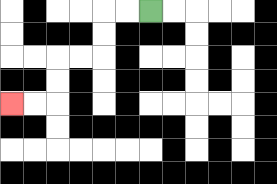{'start': '[6, 0]', 'end': '[0, 4]', 'path_directions': 'L,L,D,D,L,L,D,D,L,L', 'path_coordinates': '[[6, 0], [5, 0], [4, 0], [4, 1], [4, 2], [3, 2], [2, 2], [2, 3], [2, 4], [1, 4], [0, 4]]'}